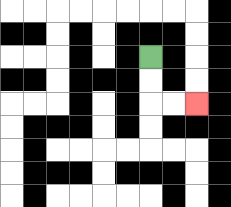{'start': '[6, 2]', 'end': '[8, 4]', 'path_directions': 'D,D,R,R', 'path_coordinates': '[[6, 2], [6, 3], [6, 4], [7, 4], [8, 4]]'}